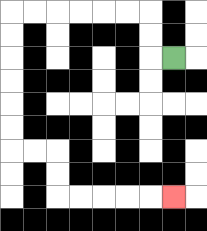{'start': '[7, 2]', 'end': '[7, 8]', 'path_directions': 'L,U,U,L,L,L,L,L,L,D,D,D,D,D,D,R,R,D,D,R,R,R,R,R', 'path_coordinates': '[[7, 2], [6, 2], [6, 1], [6, 0], [5, 0], [4, 0], [3, 0], [2, 0], [1, 0], [0, 0], [0, 1], [0, 2], [0, 3], [0, 4], [0, 5], [0, 6], [1, 6], [2, 6], [2, 7], [2, 8], [3, 8], [4, 8], [5, 8], [6, 8], [7, 8]]'}